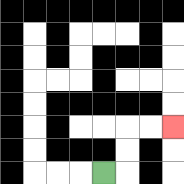{'start': '[4, 7]', 'end': '[7, 5]', 'path_directions': 'R,U,U,R,R', 'path_coordinates': '[[4, 7], [5, 7], [5, 6], [5, 5], [6, 5], [7, 5]]'}